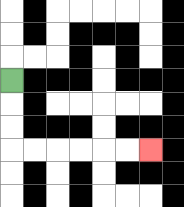{'start': '[0, 3]', 'end': '[6, 6]', 'path_directions': 'D,D,D,R,R,R,R,R,R', 'path_coordinates': '[[0, 3], [0, 4], [0, 5], [0, 6], [1, 6], [2, 6], [3, 6], [4, 6], [5, 6], [6, 6]]'}